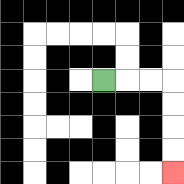{'start': '[4, 3]', 'end': '[7, 7]', 'path_directions': 'R,R,R,D,D,D,D', 'path_coordinates': '[[4, 3], [5, 3], [6, 3], [7, 3], [7, 4], [7, 5], [7, 6], [7, 7]]'}